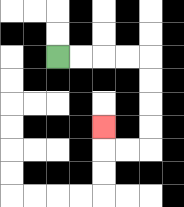{'start': '[2, 2]', 'end': '[4, 5]', 'path_directions': 'R,R,R,R,D,D,D,D,L,L,U', 'path_coordinates': '[[2, 2], [3, 2], [4, 2], [5, 2], [6, 2], [6, 3], [6, 4], [6, 5], [6, 6], [5, 6], [4, 6], [4, 5]]'}